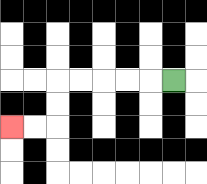{'start': '[7, 3]', 'end': '[0, 5]', 'path_directions': 'L,L,L,L,L,D,D,L,L', 'path_coordinates': '[[7, 3], [6, 3], [5, 3], [4, 3], [3, 3], [2, 3], [2, 4], [2, 5], [1, 5], [0, 5]]'}